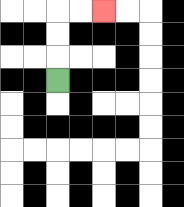{'start': '[2, 3]', 'end': '[4, 0]', 'path_directions': 'U,U,U,R,R', 'path_coordinates': '[[2, 3], [2, 2], [2, 1], [2, 0], [3, 0], [4, 0]]'}